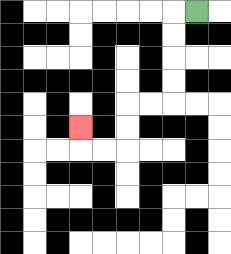{'start': '[8, 0]', 'end': '[3, 5]', 'path_directions': 'L,D,D,D,D,L,L,D,D,L,L,U', 'path_coordinates': '[[8, 0], [7, 0], [7, 1], [7, 2], [7, 3], [7, 4], [6, 4], [5, 4], [5, 5], [5, 6], [4, 6], [3, 6], [3, 5]]'}